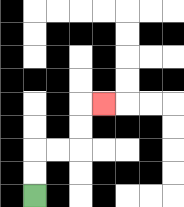{'start': '[1, 8]', 'end': '[4, 4]', 'path_directions': 'U,U,R,R,U,U,R', 'path_coordinates': '[[1, 8], [1, 7], [1, 6], [2, 6], [3, 6], [3, 5], [3, 4], [4, 4]]'}